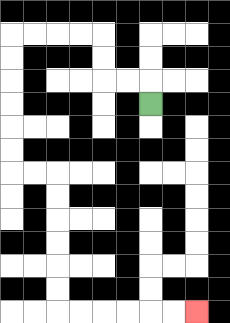{'start': '[6, 4]', 'end': '[8, 13]', 'path_directions': 'U,L,L,U,U,L,L,L,L,D,D,D,D,D,D,R,R,D,D,D,D,D,D,R,R,R,R,R,R', 'path_coordinates': '[[6, 4], [6, 3], [5, 3], [4, 3], [4, 2], [4, 1], [3, 1], [2, 1], [1, 1], [0, 1], [0, 2], [0, 3], [0, 4], [0, 5], [0, 6], [0, 7], [1, 7], [2, 7], [2, 8], [2, 9], [2, 10], [2, 11], [2, 12], [2, 13], [3, 13], [4, 13], [5, 13], [6, 13], [7, 13], [8, 13]]'}